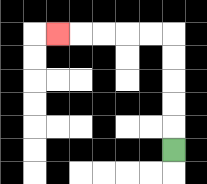{'start': '[7, 6]', 'end': '[2, 1]', 'path_directions': 'U,U,U,U,U,L,L,L,L,L', 'path_coordinates': '[[7, 6], [7, 5], [7, 4], [7, 3], [7, 2], [7, 1], [6, 1], [5, 1], [4, 1], [3, 1], [2, 1]]'}